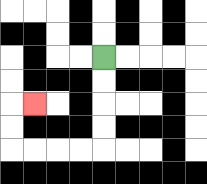{'start': '[4, 2]', 'end': '[1, 4]', 'path_directions': 'D,D,D,D,L,L,L,L,U,U,R', 'path_coordinates': '[[4, 2], [4, 3], [4, 4], [4, 5], [4, 6], [3, 6], [2, 6], [1, 6], [0, 6], [0, 5], [0, 4], [1, 4]]'}